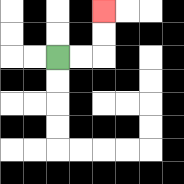{'start': '[2, 2]', 'end': '[4, 0]', 'path_directions': 'R,R,U,U', 'path_coordinates': '[[2, 2], [3, 2], [4, 2], [4, 1], [4, 0]]'}